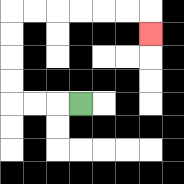{'start': '[3, 4]', 'end': '[6, 1]', 'path_directions': 'L,L,L,U,U,U,U,R,R,R,R,R,R,D', 'path_coordinates': '[[3, 4], [2, 4], [1, 4], [0, 4], [0, 3], [0, 2], [0, 1], [0, 0], [1, 0], [2, 0], [3, 0], [4, 0], [5, 0], [6, 0], [6, 1]]'}